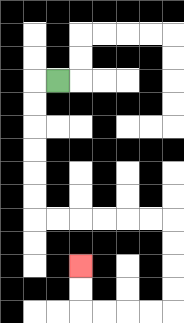{'start': '[2, 3]', 'end': '[3, 11]', 'path_directions': 'L,D,D,D,D,D,D,R,R,R,R,R,R,D,D,D,D,L,L,L,L,U,U', 'path_coordinates': '[[2, 3], [1, 3], [1, 4], [1, 5], [1, 6], [1, 7], [1, 8], [1, 9], [2, 9], [3, 9], [4, 9], [5, 9], [6, 9], [7, 9], [7, 10], [7, 11], [7, 12], [7, 13], [6, 13], [5, 13], [4, 13], [3, 13], [3, 12], [3, 11]]'}